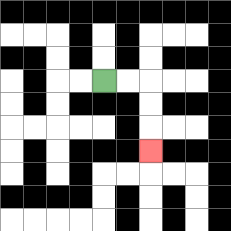{'start': '[4, 3]', 'end': '[6, 6]', 'path_directions': 'R,R,D,D,D', 'path_coordinates': '[[4, 3], [5, 3], [6, 3], [6, 4], [6, 5], [6, 6]]'}